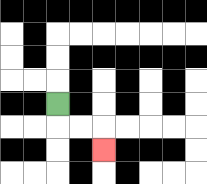{'start': '[2, 4]', 'end': '[4, 6]', 'path_directions': 'D,R,R,D', 'path_coordinates': '[[2, 4], [2, 5], [3, 5], [4, 5], [4, 6]]'}